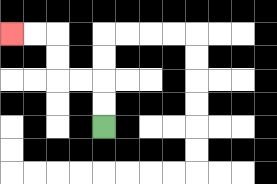{'start': '[4, 5]', 'end': '[0, 1]', 'path_directions': 'U,U,L,L,U,U,L,L', 'path_coordinates': '[[4, 5], [4, 4], [4, 3], [3, 3], [2, 3], [2, 2], [2, 1], [1, 1], [0, 1]]'}